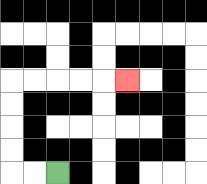{'start': '[2, 7]', 'end': '[5, 3]', 'path_directions': 'L,L,U,U,U,U,R,R,R,R,R', 'path_coordinates': '[[2, 7], [1, 7], [0, 7], [0, 6], [0, 5], [0, 4], [0, 3], [1, 3], [2, 3], [3, 3], [4, 3], [5, 3]]'}